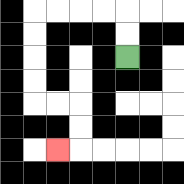{'start': '[5, 2]', 'end': '[2, 6]', 'path_directions': 'U,U,L,L,L,L,D,D,D,D,R,R,D,D,L', 'path_coordinates': '[[5, 2], [5, 1], [5, 0], [4, 0], [3, 0], [2, 0], [1, 0], [1, 1], [1, 2], [1, 3], [1, 4], [2, 4], [3, 4], [3, 5], [3, 6], [2, 6]]'}